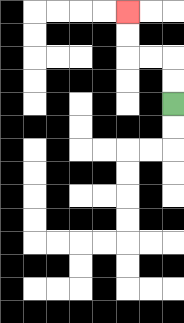{'start': '[7, 4]', 'end': '[5, 0]', 'path_directions': 'U,U,L,L,U,U', 'path_coordinates': '[[7, 4], [7, 3], [7, 2], [6, 2], [5, 2], [5, 1], [5, 0]]'}